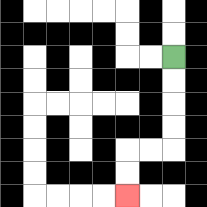{'start': '[7, 2]', 'end': '[5, 8]', 'path_directions': 'D,D,D,D,L,L,D,D', 'path_coordinates': '[[7, 2], [7, 3], [7, 4], [7, 5], [7, 6], [6, 6], [5, 6], [5, 7], [5, 8]]'}